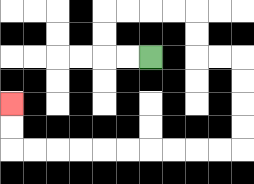{'start': '[6, 2]', 'end': '[0, 4]', 'path_directions': 'L,L,U,U,R,R,R,R,D,D,R,R,D,D,D,D,L,L,L,L,L,L,L,L,L,L,U,U', 'path_coordinates': '[[6, 2], [5, 2], [4, 2], [4, 1], [4, 0], [5, 0], [6, 0], [7, 0], [8, 0], [8, 1], [8, 2], [9, 2], [10, 2], [10, 3], [10, 4], [10, 5], [10, 6], [9, 6], [8, 6], [7, 6], [6, 6], [5, 6], [4, 6], [3, 6], [2, 6], [1, 6], [0, 6], [0, 5], [0, 4]]'}